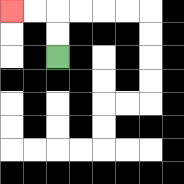{'start': '[2, 2]', 'end': '[0, 0]', 'path_directions': 'U,U,L,L', 'path_coordinates': '[[2, 2], [2, 1], [2, 0], [1, 0], [0, 0]]'}